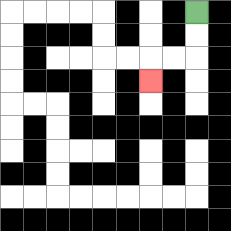{'start': '[8, 0]', 'end': '[6, 3]', 'path_directions': 'D,D,L,L,D', 'path_coordinates': '[[8, 0], [8, 1], [8, 2], [7, 2], [6, 2], [6, 3]]'}